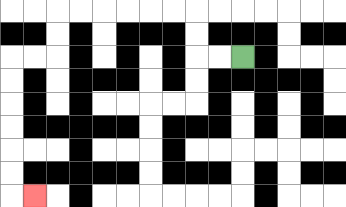{'start': '[10, 2]', 'end': '[1, 8]', 'path_directions': 'L,L,U,U,L,L,L,L,L,L,D,D,L,L,D,D,D,D,D,D,R', 'path_coordinates': '[[10, 2], [9, 2], [8, 2], [8, 1], [8, 0], [7, 0], [6, 0], [5, 0], [4, 0], [3, 0], [2, 0], [2, 1], [2, 2], [1, 2], [0, 2], [0, 3], [0, 4], [0, 5], [0, 6], [0, 7], [0, 8], [1, 8]]'}